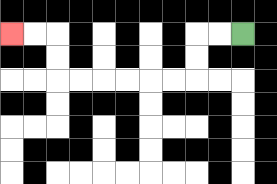{'start': '[10, 1]', 'end': '[0, 1]', 'path_directions': 'L,L,D,D,L,L,L,L,L,L,U,U,L,L', 'path_coordinates': '[[10, 1], [9, 1], [8, 1], [8, 2], [8, 3], [7, 3], [6, 3], [5, 3], [4, 3], [3, 3], [2, 3], [2, 2], [2, 1], [1, 1], [0, 1]]'}